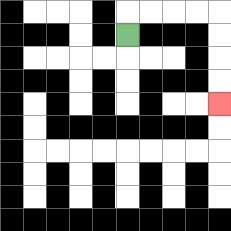{'start': '[5, 1]', 'end': '[9, 4]', 'path_directions': 'U,R,R,R,R,D,D,D,D', 'path_coordinates': '[[5, 1], [5, 0], [6, 0], [7, 0], [8, 0], [9, 0], [9, 1], [9, 2], [9, 3], [9, 4]]'}